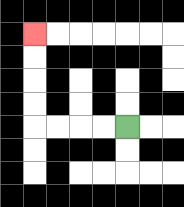{'start': '[5, 5]', 'end': '[1, 1]', 'path_directions': 'L,L,L,L,U,U,U,U', 'path_coordinates': '[[5, 5], [4, 5], [3, 5], [2, 5], [1, 5], [1, 4], [1, 3], [1, 2], [1, 1]]'}